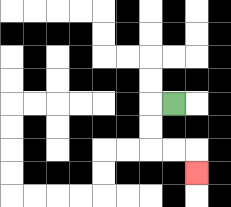{'start': '[7, 4]', 'end': '[8, 7]', 'path_directions': 'L,D,D,R,R,D', 'path_coordinates': '[[7, 4], [6, 4], [6, 5], [6, 6], [7, 6], [8, 6], [8, 7]]'}